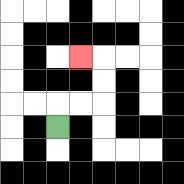{'start': '[2, 5]', 'end': '[3, 2]', 'path_directions': 'U,R,R,U,U,L', 'path_coordinates': '[[2, 5], [2, 4], [3, 4], [4, 4], [4, 3], [4, 2], [3, 2]]'}